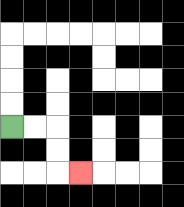{'start': '[0, 5]', 'end': '[3, 7]', 'path_directions': 'R,R,D,D,R', 'path_coordinates': '[[0, 5], [1, 5], [2, 5], [2, 6], [2, 7], [3, 7]]'}